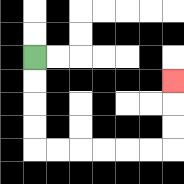{'start': '[1, 2]', 'end': '[7, 3]', 'path_directions': 'D,D,D,D,R,R,R,R,R,R,U,U,U', 'path_coordinates': '[[1, 2], [1, 3], [1, 4], [1, 5], [1, 6], [2, 6], [3, 6], [4, 6], [5, 6], [6, 6], [7, 6], [7, 5], [7, 4], [7, 3]]'}